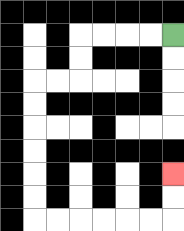{'start': '[7, 1]', 'end': '[7, 7]', 'path_directions': 'L,L,L,L,D,D,L,L,D,D,D,D,D,D,R,R,R,R,R,R,U,U', 'path_coordinates': '[[7, 1], [6, 1], [5, 1], [4, 1], [3, 1], [3, 2], [3, 3], [2, 3], [1, 3], [1, 4], [1, 5], [1, 6], [1, 7], [1, 8], [1, 9], [2, 9], [3, 9], [4, 9], [5, 9], [6, 9], [7, 9], [7, 8], [7, 7]]'}